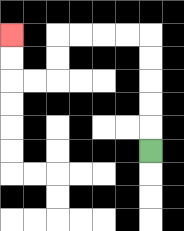{'start': '[6, 6]', 'end': '[0, 1]', 'path_directions': 'U,U,U,U,U,L,L,L,L,D,D,L,L,U,U', 'path_coordinates': '[[6, 6], [6, 5], [6, 4], [6, 3], [6, 2], [6, 1], [5, 1], [4, 1], [3, 1], [2, 1], [2, 2], [2, 3], [1, 3], [0, 3], [0, 2], [0, 1]]'}